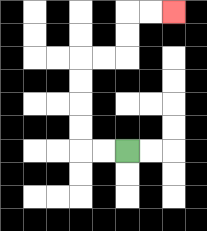{'start': '[5, 6]', 'end': '[7, 0]', 'path_directions': 'L,L,U,U,U,U,R,R,U,U,R,R', 'path_coordinates': '[[5, 6], [4, 6], [3, 6], [3, 5], [3, 4], [3, 3], [3, 2], [4, 2], [5, 2], [5, 1], [5, 0], [6, 0], [7, 0]]'}